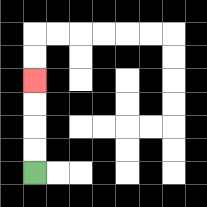{'start': '[1, 7]', 'end': '[1, 3]', 'path_directions': 'U,U,U,U', 'path_coordinates': '[[1, 7], [1, 6], [1, 5], [1, 4], [1, 3]]'}